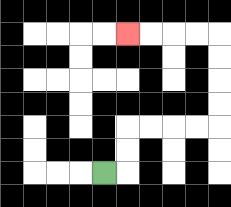{'start': '[4, 7]', 'end': '[5, 1]', 'path_directions': 'R,U,U,R,R,R,R,U,U,U,U,L,L,L,L', 'path_coordinates': '[[4, 7], [5, 7], [5, 6], [5, 5], [6, 5], [7, 5], [8, 5], [9, 5], [9, 4], [9, 3], [9, 2], [9, 1], [8, 1], [7, 1], [6, 1], [5, 1]]'}